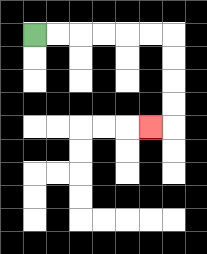{'start': '[1, 1]', 'end': '[6, 5]', 'path_directions': 'R,R,R,R,R,R,D,D,D,D,L', 'path_coordinates': '[[1, 1], [2, 1], [3, 1], [4, 1], [5, 1], [6, 1], [7, 1], [7, 2], [7, 3], [7, 4], [7, 5], [6, 5]]'}